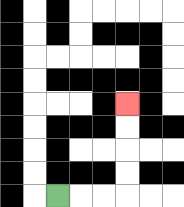{'start': '[2, 8]', 'end': '[5, 4]', 'path_directions': 'R,R,R,U,U,U,U', 'path_coordinates': '[[2, 8], [3, 8], [4, 8], [5, 8], [5, 7], [5, 6], [5, 5], [5, 4]]'}